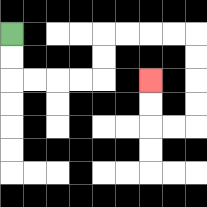{'start': '[0, 1]', 'end': '[6, 3]', 'path_directions': 'D,D,R,R,R,R,U,U,R,R,R,R,D,D,D,D,L,L,U,U', 'path_coordinates': '[[0, 1], [0, 2], [0, 3], [1, 3], [2, 3], [3, 3], [4, 3], [4, 2], [4, 1], [5, 1], [6, 1], [7, 1], [8, 1], [8, 2], [8, 3], [8, 4], [8, 5], [7, 5], [6, 5], [6, 4], [6, 3]]'}